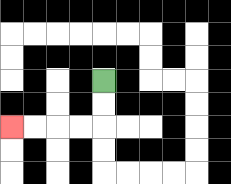{'start': '[4, 3]', 'end': '[0, 5]', 'path_directions': 'D,D,L,L,L,L', 'path_coordinates': '[[4, 3], [4, 4], [4, 5], [3, 5], [2, 5], [1, 5], [0, 5]]'}